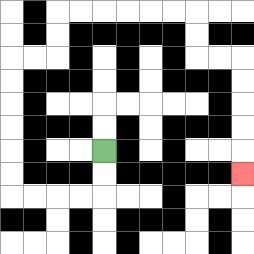{'start': '[4, 6]', 'end': '[10, 7]', 'path_directions': 'D,D,L,L,L,L,U,U,U,U,U,U,R,R,U,U,R,R,R,R,R,R,D,D,R,R,D,D,D,D,D', 'path_coordinates': '[[4, 6], [4, 7], [4, 8], [3, 8], [2, 8], [1, 8], [0, 8], [0, 7], [0, 6], [0, 5], [0, 4], [0, 3], [0, 2], [1, 2], [2, 2], [2, 1], [2, 0], [3, 0], [4, 0], [5, 0], [6, 0], [7, 0], [8, 0], [8, 1], [8, 2], [9, 2], [10, 2], [10, 3], [10, 4], [10, 5], [10, 6], [10, 7]]'}